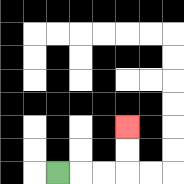{'start': '[2, 7]', 'end': '[5, 5]', 'path_directions': 'R,R,R,U,U', 'path_coordinates': '[[2, 7], [3, 7], [4, 7], [5, 7], [5, 6], [5, 5]]'}